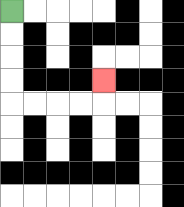{'start': '[0, 0]', 'end': '[4, 3]', 'path_directions': 'D,D,D,D,R,R,R,R,U', 'path_coordinates': '[[0, 0], [0, 1], [0, 2], [0, 3], [0, 4], [1, 4], [2, 4], [3, 4], [4, 4], [4, 3]]'}